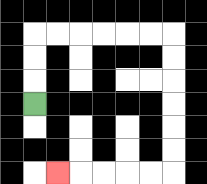{'start': '[1, 4]', 'end': '[2, 7]', 'path_directions': 'U,U,U,R,R,R,R,R,R,D,D,D,D,D,D,L,L,L,L,L', 'path_coordinates': '[[1, 4], [1, 3], [1, 2], [1, 1], [2, 1], [3, 1], [4, 1], [5, 1], [6, 1], [7, 1], [7, 2], [7, 3], [7, 4], [7, 5], [7, 6], [7, 7], [6, 7], [5, 7], [4, 7], [3, 7], [2, 7]]'}